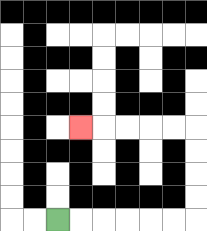{'start': '[2, 9]', 'end': '[3, 5]', 'path_directions': 'R,R,R,R,R,R,U,U,U,U,L,L,L,L,L', 'path_coordinates': '[[2, 9], [3, 9], [4, 9], [5, 9], [6, 9], [7, 9], [8, 9], [8, 8], [8, 7], [8, 6], [8, 5], [7, 5], [6, 5], [5, 5], [4, 5], [3, 5]]'}